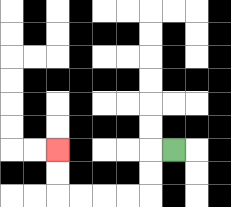{'start': '[7, 6]', 'end': '[2, 6]', 'path_directions': 'L,D,D,L,L,L,L,U,U', 'path_coordinates': '[[7, 6], [6, 6], [6, 7], [6, 8], [5, 8], [4, 8], [3, 8], [2, 8], [2, 7], [2, 6]]'}